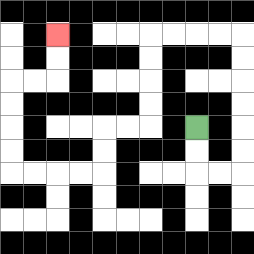{'start': '[8, 5]', 'end': '[2, 1]', 'path_directions': 'D,D,R,R,U,U,U,U,U,U,L,L,L,L,D,D,D,D,L,L,D,D,L,L,L,L,U,U,U,U,R,R,U,U', 'path_coordinates': '[[8, 5], [8, 6], [8, 7], [9, 7], [10, 7], [10, 6], [10, 5], [10, 4], [10, 3], [10, 2], [10, 1], [9, 1], [8, 1], [7, 1], [6, 1], [6, 2], [6, 3], [6, 4], [6, 5], [5, 5], [4, 5], [4, 6], [4, 7], [3, 7], [2, 7], [1, 7], [0, 7], [0, 6], [0, 5], [0, 4], [0, 3], [1, 3], [2, 3], [2, 2], [2, 1]]'}